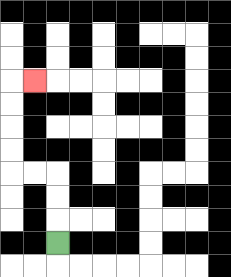{'start': '[2, 10]', 'end': '[1, 3]', 'path_directions': 'U,U,U,L,L,U,U,U,U,R', 'path_coordinates': '[[2, 10], [2, 9], [2, 8], [2, 7], [1, 7], [0, 7], [0, 6], [0, 5], [0, 4], [0, 3], [1, 3]]'}